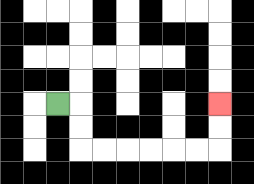{'start': '[2, 4]', 'end': '[9, 4]', 'path_directions': 'R,D,D,R,R,R,R,R,R,U,U', 'path_coordinates': '[[2, 4], [3, 4], [3, 5], [3, 6], [4, 6], [5, 6], [6, 6], [7, 6], [8, 6], [9, 6], [9, 5], [9, 4]]'}